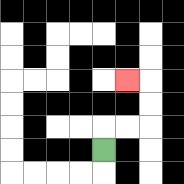{'start': '[4, 6]', 'end': '[5, 3]', 'path_directions': 'U,R,R,U,U,L', 'path_coordinates': '[[4, 6], [4, 5], [5, 5], [6, 5], [6, 4], [6, 3], [5, 3]]'}